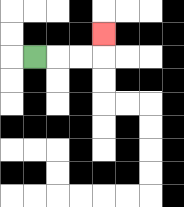{'start': '[1, 2]', 'end': '[4, 1]', 'path_directions': 'R,R,R,U', 'path_coordinates': '[[1, 2], [2, 2], [3, 2], [4, 2], [4, 1]]'}